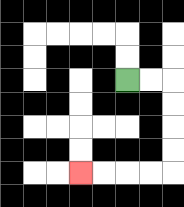{'start': '[5, 3]', 'end': '[3, 7]', 'path_directions': 'R,R,D,D,D,D,L,L,L,L', 'path_coordinates': '[[5, 3], [6, 3], [7, 3], [7, 4], [7, 5], [7, 6], [7, 7], [6, 7], [5, 7], [4, 7], [3, 7]]'}